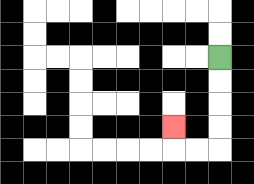{'start': '[9, 2]', 'end': '[7, 5]', 'path_directions': 'D,D,D,D,L,L,U', 'path_coordinates': '[[9, 2], [9, 3], [9, 4], [9, 5], [9, 6], [8, 6], [7, 6], [7, 5]]'}